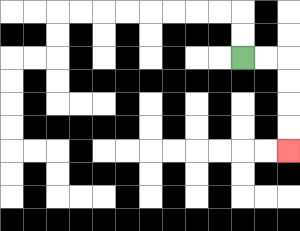{'start': '[10, 2]', 'end': '[12, 6]', 'path_directions': 'R,R,D,D,D,D', 'path_coordinates': '[[10, 2], [11, 2], [12, 2], [12, 3], [12, 4], [12, 5], [12, 6]]'}